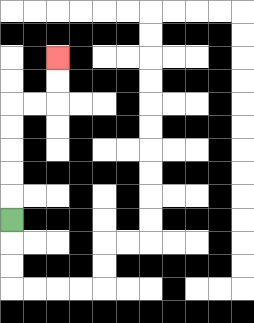{'start': '[0, 9]', 'end': '[2, 2]', 'path_directions': 'U,U,U,U,U,R,R,U,U', 'path_coordinates': '[[0, 9], [0, 8], [0, 7], [0, 6], [0, 5], [0, 4], [1, 4], [2, 4], [2, 3], [2, 2]]'}